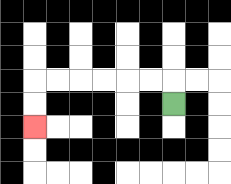{'start': '[7, 4]', 'end': '[1, 5]', 'path_directions': 'U,L,L,L,L,L,L,D,D', 'path_coordinates': '[[7, 4], [7, 3], [6, 3], [5, 3], [4, 3], [3, 3], [2, 3], [1, 3], [1, 4], [1, 5]]'}